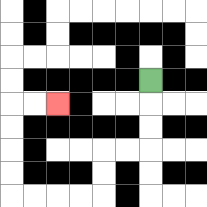{'start': '[6, 3]', 'end': '[2, 4]', 'path_directions': 'D,D,D,L,L,D,D,L,L,L,L,U,U,U,U,R,R', 'path_coordinates': '[[6, 3], [6, 4], [6, 5], [6, 6], [5, 6], [4, 6], [4, 7], [4, 8], [3, 8], [2, 8], [1, 8], [0, 8], [0, 7], [0, 6], [0, 5], [0, 4], [1, 4], [2, 4]]'}